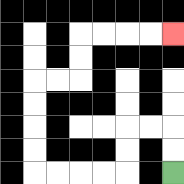{'start': '[7, 7]', 'end': '[7, 1]', 'path_directions': 'U,U,L,L,D,D,L,L,L,L,U,U,U,U,R,R,U,U,R,R,R,R', 'path_coordinates': '[[7, 7], [7, 6], [7, 5], [6, 5], [5, 5], [5, 6], [5, 7], [4, 7], [3, 7], [2, 7], [1, 7], [1, 6], [1, 5], [1, 4], [1, 3], [2, 3], [3, 3], [3, 2], [3, 1], [4, 1], [5, 1], [6, 1], [7, 1]]'}